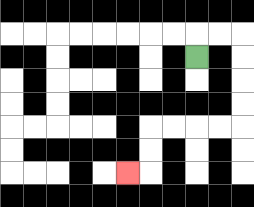{'start': '[8, 2]', 'end': '[5, 7]', 'path_directions': 'U,R,R,D,D,D,D,L,L,L,L,D,D,L', 'path_coordinates': '[[8, 2], [8, 1], [9, 1], [10, 1], [10, 2], [10, 3], [10, 4], [10, 5], [9, 5], [8, 5], [7, 5], [6, 5], [6, 6], [6, 7], [5, 7]]'}